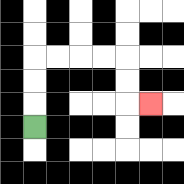{'start': '[1, 5]', 'end': '[6, 4]', 'path_directions': 'U,U,U,R,R,R,R,D,D,R', 'path_coordinates': '[[1, 5], [1, 4], [1, 3], [1, 2], [2, 2], [3, 2], [4, 2], [5, 2], [5, 3], [5, 4], [6, 4]]'}